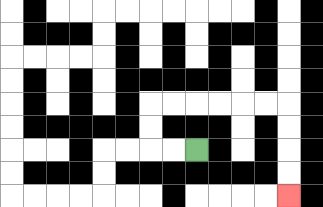{'start': '[8, 6]', 'end': '[12, 8]', 'path_directions': 'L,L,U,U,R,R,R,R,R,R,D,D,D,D', 'path_coordinates': '[[8, 6], [7, 6], [6, 6], [6, 5], [6, 4], [7, 4], [8, 4], [9, 4], [10, 4], [11, 4], [12, 4], [12, 5], [12, 6], [12, 7], [12, 8]]'}